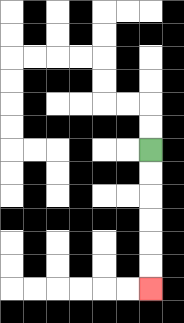{'start': '[6, 6]', 'end': '[6, 12]', 'path_directions': 'D,D,D,D,D,D', 'path_coordinates': '[[6, 6], [6, 7], [6, 8], [6, 9], [6, 10], [6, 11], [6, 12]]'}